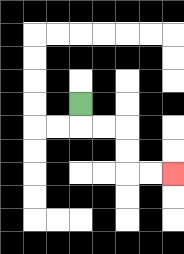{'start': '[3, 4]', 'end': '[7, 7]', 'path_directions': 'D,R,R,D,D,R,R', 'path_coordinates': '[[3, 4], [3, 5], [4, 5], [5, 5], [5, 6], [5, 7], [6, 7], [7, 7]]'}